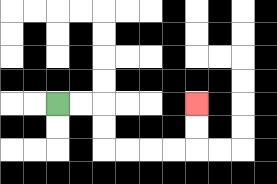{'start': '[2, 4]', 'end': '[8, 4]', 'path_directions': 'R,R,D,D,R,R,R,R,U,U', 'path_coordinates': '[[2, 4], [3, 4], [4, 4], [4, 5], [4, 6], [5, 6], [6, 6], [7, 6], [8, 6], [8, 5], [8, 4]]'}